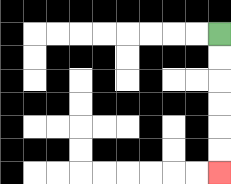{'start': '[9, 1]', 'end': '[9, 7]', 'path_directions': 'D,D,D,D,D,D', 'path_coordinates': '[[9, 1], [9, 2], [9, 3], [9, 4], [9, 5], [9, 6], [9, 7]]'}